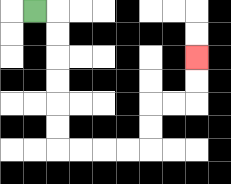{'start': '[1, 0]', 'end': '[8, 2]', 'path_directions': 'R,D,D,D,D,D,D,R,R,R,R,U,U,R,R,U,U', 'path_coordinates': '[[1, 0], [2, 0], [2, 1], [2, 2], [2, 3], [2, 4], [2, 5], [2, 6], [3, 6], [4, 6], [5, 6], [6, 6], [6, 5], [6, 4], [7, 4], [8, 4], [8, 3], [8, 2]]'}